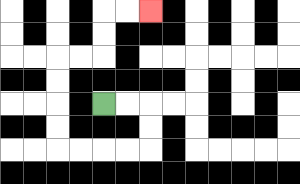{'start': '[4, 4]', 'end': '[6, 0]', 'path_directions': 'R,R,D,D,L,L,L,L,U,U,U,U,R,R,U,U,R,R', 'path_coordinates': '[[4, 4], [5, 4], [6, 4], [6, 5], [6, 6], [5, 6], [4, 6], [3, 6], [2, 6], [2, 5], [2, 4], [2, 3], [2, 2], [3, 2], [4, 2], [4, 1], [4, 0], [5, 0], [6, 0]]'}